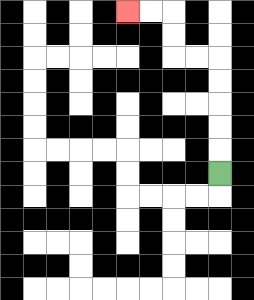{'start': '[9, 7]', 'end': '[5, 0]', 'path_directions': 'U,U,U,U,U,L,L,U,U,L,L', 'path_coordinates': '[[9, 7], [9, 6], [9, 5], [9, 4], [9, 3], [9, 2], [8, 2], [7, 2], [7, 1], [7, 0], [6, 0], [5, 0]]'}